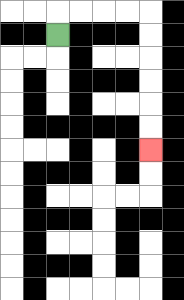{'start': '[2, 1]', 'end': '[6, 6]', 'path_directions': 'U,R,R,R,R,D,D,D,D,D,D', 'path_coordinates': '[[2, 1], [2, 0], [3, 0], [4, 0], [5, 0], [6, 0], [6, 1], [6, 2], [6, 3], [6, 4], [6, 5], [6, 6]]'}